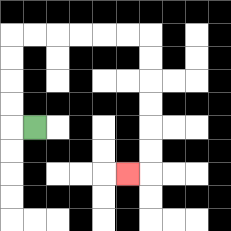{'start': '[1, 5]', 'end': '[5, 7]', 'path_directions': 'L,U,U,U,U,R,R,R,R,R,R,D,D,D,D,D,D,L', 'path_coordinates': '[[1, 5], [0, 5], [0, 4], [0, 3], [0, 2], [0, 1], [1, 1], [2, 1], [3, 1], [4, 1], [5, 1], [6, 1], [6, 2], [6, 3], [6, 4], [6, 5], [6, 6], [6, 7], [5, 7]]'}